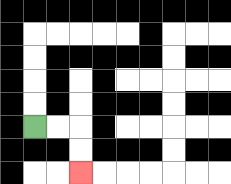{'start': '[1, 5]', 'end': '[3, 7]', 'path_directions': 'R,R,D,D', 'path_coordinates': '[[1, 5], [2, 5], [3, 5], [3, 6], [3, 7]]'}